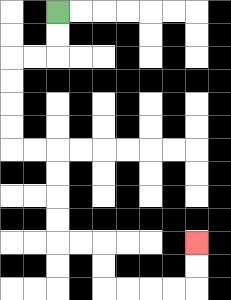{'start': '[2, 0]', 'end': '[8, 10]', 'path_directions': 'D,D,L,L,D,D,D,D,R,R,D,D,D,D,R,R,D,D,R,R,R,R,U,U', 'path_coordinates': '[[2, 0], [2, 1], [2, 2], [1, 2], [0, 2], [0, 3], [0, 4], [0, 5], [0, 6], [1, 6], [2, 6], [2, 7], [2, 8], [2, 9], [2, 10], [3, 10], [4, 10], [4, 11], [4, 12], [5, 12], [6, 12], [7, 12], [8, 12], [8, 11], [8, 10]]'}